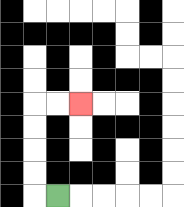{'start': '[2, 8]', 'end': '[3, 4]', 'path_directions': 'L,U,U,U,U,R,R', 'path_coordinates': '[[2, 8], [1, 8], [1, 7], [1, 6], [1, 5], [1, 4], [2, 4], [3, 4]]'}